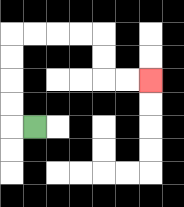{'start': '[1, 5]', 'end': '[6, 3]', 'path_directions': 'L,U,U,U,U,R,R,R,R,D,D,R,R', 'path_coordinates': '[[1, 5], [0, 5], [0, 4], [0, 3], [0, 2], [0, 1], [1, 1], [2, 1], [3, 1], [4, 1], [4, 2], [4, 3], [5, 3], [6, 3]]'}